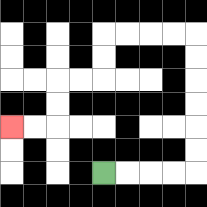{'start': '[4, 7]', 'end': '[0, 5]', 'path_directions': 'R,R,R,R,U,U,U,U,U,U,L,L,L,L,D,D,L,L,D,D,L,L', 'path_coordinates': '[[4, 7], [5, 7], [6, 7], [7, 7], [8, 7], [8, 6], [8, 5], [8, 4], [8, 3], [8, 2], [8, 1], [7, 1], [6, 1], [5, 1], [4, 1], [4, 2], [4, 3], [3, 3], [2, 3], [2, 4], [2, 5], [1, 5], [0, 5]]'}